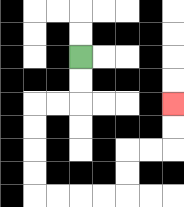{'start': '[3, 2]', 'end': '[7, 4]', 'path_directions': 'D,D,L,L,D,D,D,D,R,R,R,R,U,U,R,R,U,U', 'path_coordinates': '[[3, 2], [3, 3], [3, 4], [2, 4], [1, 4], [1, 5], [1, 6], [1, 7], [1, 8], [2, 8], [3, 8], [4, 8], [5, 8], [5, 7], [5, 6], [6, 6], [7, 6], [7, 5], [7, 4]]'}